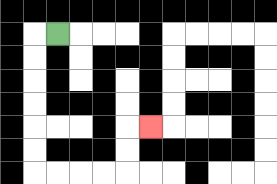{'start': '[2, 1]', 'end': '[6, 5]', 'path_directions': 'L,D,D,D,D,D,D,R,R,R,R,U,U,R', 'path_coordinates': '[[2, 1], [1, 1], [1, 2], [1, 3], [1, 4], [1, 5], [1, 6], [1, 7], [2, 7], [3, 7], [4, 7], [5, 7], [5, 6], [5, 5], [6, 5]]'}